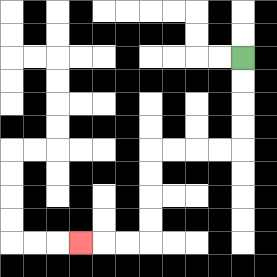{'start': '[10, 2]', 'end': '[3, 10]', 'path_directions': 'D,D,D,D,L,L,L,L,D,D,D,D,L,L,L', 'path_coordinates': '[[10, 2], [10, 3], [10, 4], [10, 5], [10, 6], [9, 6], [8, 6], [7, 6], [6, 6], [6, 7], [6, 8], [6, 9], [6, 10], [5, 10], [4, 10], [3, 10]]'}